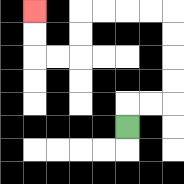{'start': '[5, 5]', 'end': '[1, 0]', 'path_directions': 'U,R,R,U,U,U,U,L,L,L,L,D,D,L,L,U,U', 'path_coordinates': '[[5, 5], [5, 4], [6, 4], [7, 4], [7, 3], [7, 2], [7, 1], [7, 0], [6, 0], [5, 0], [4, 0], [3, 0], [3, 1], [3, 2], [2, 2], [1, 2], [1, 1], [1, 0]]'}